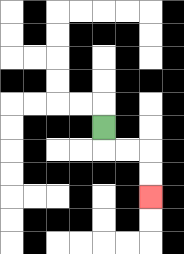{'start': '[4, 5]', 'end': '[6, 8]', 'path_directions': 'D,R,R,D,D', 'path_coordinates': '[[4, 5], [4, 6], [5, 6], [6, 6], [6, 7], [6, 8]]'}